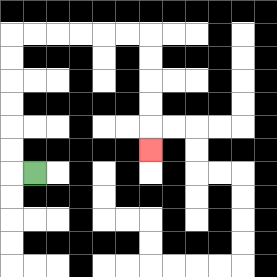{'start': '[1, 7]', 'end': '[6, 6]', 'path_directions': 'L,U,U,U,U,U,U,R,R,R,R,R,R,D,D,D,D,D', 'path_coordinates': '[[1, 7], [0, 7], [0, 6], [0, 5], [0, 4], [0, 3], [0, 2], [0, 1], [1, 1], [2, 1], [3, 1], [4, 1], [5, 1], [6, 1], [6, 2], [6, 3], [6, 4], [6, 5], [6, 6]]'}